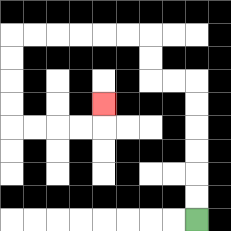{'start': '[8, 9]', 'end': '[4, 4]', 'path_directions': 'U,U,U,U,U,U,L,L,U,U,L,L,L,L,L,L,D,D,D,D,R,R,R,R,U', 'path_coordinates': '[[8, 9], [8, 8], [8, 7], [8, 6], [8, 5], [8, 4], [8, 3], [7, 3], [6, 3], [6, 2], [6, 1], [5, 1], [4, 1], [3, 1], [2, 1], [1, 1], [0, 1], [0, 2], [0, 3], [0, 4], [0, 5], [1, 5], [2, 5], [3, 5], [4, 5], [4, 4]]'}